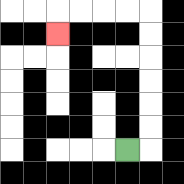{'start': '[5, 6]', 'end': '[2, 1]', 'path_directions': 'R,U,U,U,U,U,U,L,L,L,L,D', 'path_coordinates': '[[5, 6], [6, 6], [6, 5], [6, 4], [6, 3], [6, 2], [6, 1], [6, 0], [5, 0], [4, 0], [3, 0], [2, 0], [2, 1]]'}